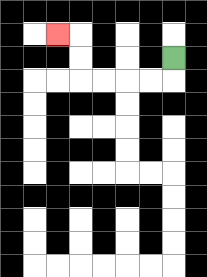{'start': '[7, 2]', 'end': '[2, 1]', 'path_directions': 'D,L,L,L,L,U,U,L', 'path_coordinates': '[[7, 2], [7, 3], [6, 3], [5, 3], [4, 3], [3, 3], [3, 2], [3, 1], [2, 1]]'}